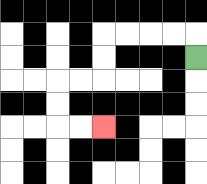{'start': '[8, 2]', 'end': '[4, 5]', 'path_directions': 'U,L,L,L,L,D,D,L,L,D,D,R,R', 'path_coordinates': '[[8, 2], [8, 1], [7, 1], [6, 1], [5, 1], [4, 1], [4, 2], [4, 3], [3, 3], [2, 3], [2, 4], [2, 5], [3, 5], [4, 5]]'}